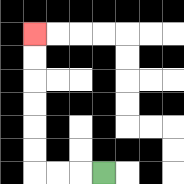{'start': '[4, 7]', 'end': '[1, 1]', 'path_directions': 'L,L,L,U,U,U,U,U,U', 'path_coordinates': '[[4, 7], [3, 7], [2, 7], [1, 7], [1, 6], [1, 5], [1, 4], [1, 3], [1, 2], [1, 1]]'}